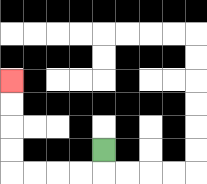{'start': '[4, 6]', 'end': '[0, 3]', 'path_directions': 'D,L,L,L,L,U,U,U,U', 'path_coordinates': '[[4, 6], [4, 7], [3, 7], [2, 7], [1, 7], [0, 7], [0, 6], [0, 5], [0, 4], [0, 3]]'}